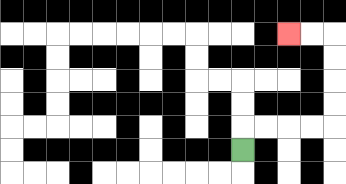{'start': '[10, 6]', 'end': '[12, 1]', 'path_directions': 'U,R,R,R,R,U,U,U,U,L,L', 'path_coordinates': '[[10, 6], [10, 5], [11, 5], [12, 5], [13, 5], [14, 5], [14, 4], [14, 3], [14, 2], [14, 1], [13, 1], [12, 1]]'}